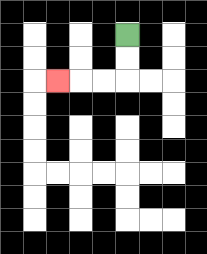{'start': '[5, 1]', 'end': '[2, 3]', 'path_directions': 'D,D,L,L,L', 'path_coordinates': '[[5, 1], [5, 2], [5, 3], [4, 3], [3, 3], [2, 3]]'}